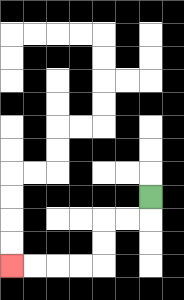{'start': '[6, 8]', 'end': '[0, 11]', 'path_directions': 'D,L,L,D,D,L,L,L,L', 'path_coordinates': '[[6, 8], [6, 9], [5, 9], [4, 9], [4, 10], [4, 11], [3, 11], [2, 11], [1, 11], [0, 11]]'}